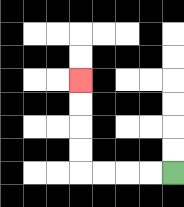{'start': '[7, 7]', 'end': '[3, 3]', 'path_directions': 'L,L,L,L,U,U,U,U', 'path_coordinates': '[[7, 7], [6, 7], [5, 7], [4, 7], [3, 7], [3, 6], [3, 5], [3, 4], [3, 3]]'}